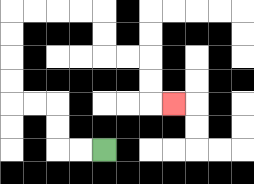{'start': '[4, 6]', 'end': '[7, 4]', 'path_directions': 'L,L,U,U,L,L,U,U,U,U,R,R,R,R,D,D,R,R,D,D,R', 'path_coordinates': '[[4, 6], [3, 6], [2, 6], [2, 5], [2, 4], [1, 4], [0, 4], [0, 3], [0, 2], [0, 1], [0, 0], [1, 0], [2, 0], [3, 0], [4, 0], [4, 1], [4, 2], [5, 2], [6, 2], [6, 3], [6, 4], [7, 4]]'}